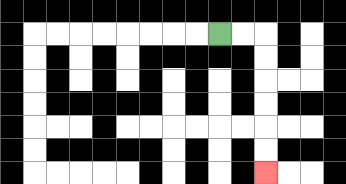{'start': '[9, 1]', 'end': '[11, 7]', 'path_directions': 'R,R,D,D,D,D,D,D', 'path_coordinates': '[[9, 1], [10, 1], [11, 1], [11, 2], [11, 3], [11, 4], [11, 5], [11, 6], [11, 7]]'}